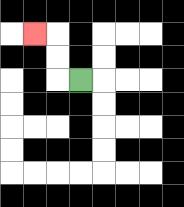{'start': '[3, 3]', 'end': '[1, 1]', 'path_directions': 'L,U,U,L', 'path_coordinates': '[[3, 3], [2, 3], [2, 2], [2, 1], [1, 1]]'}